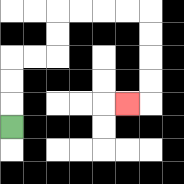{'start': '[0, 5]', 'end': '[5, 4]', 'path_directions': 'U,U,U,R,R,U,U,R,R,R,R,D,D,D,D,L', 'path_coordinates': '[[0, 5], [0, 4], [0, 3], [0, 2], [1, 2], [2, 2], [2, 1], [2, 0], [3, 0], [4, 0], [5, 0], [6, 0], [6, 1], [6, 2], [6, 3], [6, 4], [5, 4]]'}